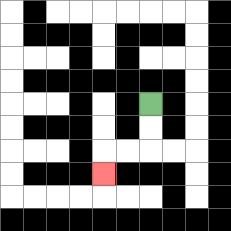{'start': '[6, 4]', 'end': '[4, 7]', 'path_directions': 'D,D,L,L,D', 'path_coordinates': '[[6, 4], [6, 5], [6, 6], [5, 6], [4, 6], [4, 7]]'}